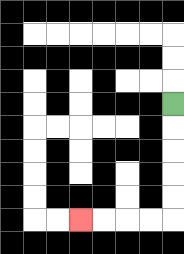{'start': '[7, 4]', 'end': '[3, 9]', 'path_directions': 'D,D,D,D,D,L,L,L,L', 'path_coordinates': '[[7, 4], [7, 5], [7, 6], [7, 7], [7, 8], [7, 9], [6, 9], [5, 9], [4, 9], [3, 9]]'}